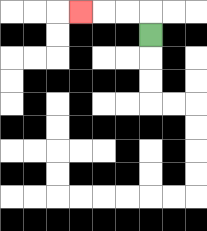{'start': '[6, 1]', 'end': '[3, 0]', 'path_directions': 'U,L,L,L', 'path_coordinates': '[[6, 1], [6, 0], [5, 0], [4, 0], [3, 0]]'}